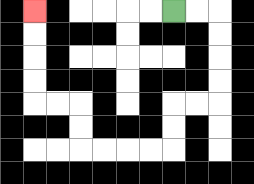{'start': '[7, 0]', 'end': '[1, 0]', 'path_directions': 'R,R,D,D,D,D,L,L,D,D,L,L,L,L,U,U,L,L,U,U,U,U', 'path_coordinates': '[[7, 0], [8, 0], [9, 0], [9, 1], [9, 2], [9, 3], [9, 4], [8, 4], [7, 4], [7, 5], [7, 6], [6, 6], [5, 6], [4, 6], [3, 6], [3, 5], [3, 4], [2, 4], [1, 4], [1, 3], [1, 2], [1, 1], [1, 0]]'}